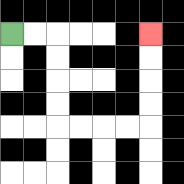{'start': '[0, 1]', 'end': '[6, 1]', 'path_directions': 'R,R,D,D,D,D,R,R,R,R,U,U,U,U', 'path_coordinates': '[[0, 1], [1, 1], [2, 1], [2, 2], [2, 3], [2, 4], [2, 5], [3, 5], [4, 5], [5, 5], [6, 5], [6, 4], [6, 3], [6, 2], [6, 1]]'}